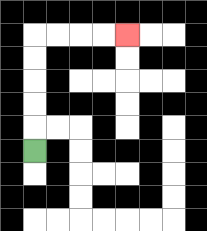{'start': '[1, 6]', 'end': '[5, 1]', 'path_directions': 'U,U,U,U,U,R,R,R,R', 'path_coordinates': '[[1, 6], [1, 5], [1, 4], [1, 3], [1, 2], [1, 1], [2, 1], [3, 1], [4, 1], [5, 1]]'}